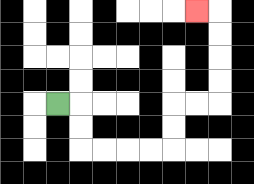{'start': '[2, 4]', 'end': '[8, 0]', 'path_directions': 'R,D,D,R,R,R,R,U,U,R,R,U,U,U,U,L', 'path_coordinates': '[[2, 4], [3, 4], [3, 5], [3, 6], [4, 6], [5, 6], [6, 6], [7, 6], [7, 5], [7, 4], [8, 4], [9, 4], [9, 3], [9, 2], [9, 1], [9, 0], [8, 0]]'}